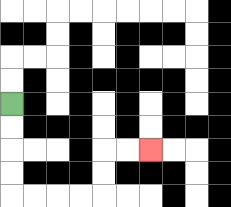{'start': '[0, 4]', 'end': '[6, 6]', 'path_directions': 'D,D,D,D,R,R,R,R,U,U,R,R', 'path_coordinates': '[[0, 4], [0, 5], [0, 6], [0, 7], [0, 8], [1, 8], [2, 8], [3, 8], [4, 8], [4, 7], [4, 6], [5, 6], [6, 6]]'}